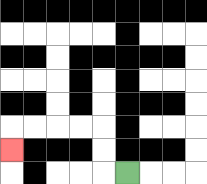{'start': '[5, 7]', 'end': '[0, 6]', 'path_directions': 'L,U,U,L,L,L,L,D', 'path_coordinates': '[[5, 7], [4, 7], [4, 6], [4, 5], [3, 5], [2, 5], [1, 5], [0, 5], [0, 6]]'}